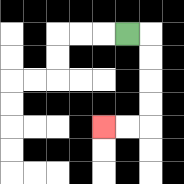{'start': '[5, 1]', 'end': '[4, 5]', 'path_directions': 'R,D,D,D,D,L,L', 'path_coordinates': '[[5, 1], [6, 1], [6, 2], [6, 3], [6, 4], [6, 5], [5, 5], [4, 5]]'}